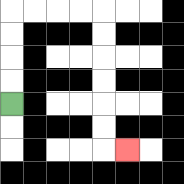{'start': '[0, 4]', 'end': '[5, 6]', 'path_directions': 'U,U,U,U,R,R,R,R,D,D,D,D,D,D,R', 'path_coordinates': '[[0, 4], [0, 3], [0, 2], [0, 1], [0, 0], [1, 0], [2, 0], [3, 0], [4, 0], [4, 1], [4, 2], [4, 3], [4, 4], [4, 5], [4, 6], [5, 6]]'}